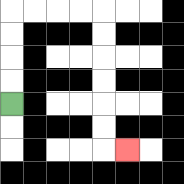{'start': '[0, 4]', 'end': '[5, 6]', 'path_directions': 'U,U,U,U,R,R,R,R,D,D,D,D,D,D,R', 'path_coordinates': '[[0, 4], [0, 3], [0, 2], [0, 1], [0, 0], [1, 0], [2, 0], [3, 0], [4, 0], [4, 1], [4, 2], [4, 3], [4, 4], [4, 5], [4, 6], [5, 6]]'}